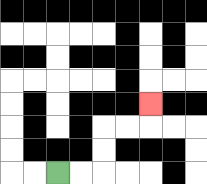{'start': '[2, 7]', 'end': '[6, 4]', 'path_directions': 'R,R,U,U,R,R,U', 'path_coordinates': '[[2, 7], [3, 7], [4, 7], [4, 6], [4, 5], [5, 5], [6, 5], [6, 4]]'}